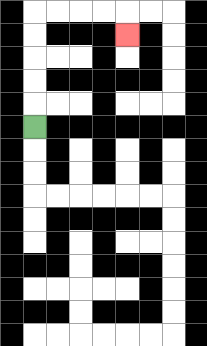{'start': '[1, 5]', 'end': '[5, 1]', 'path_directions': 'U,U,U,U,U,R,R,R,R,D', 'path_coordinates': '[[1, 5], [1, 4], [1, 3], [1, 2], [1, 1], [1, 0], [2, 0], [3, 0], [4, 0], [5, 0], [5, 1]]'}